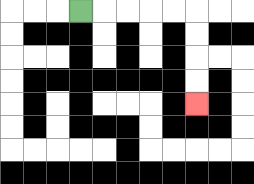{'start': '[3, 0]', 'end': '[8, 4]', 'path_directions': 'R,R,R,R,R,D,D,D,D', 'path_coordinates': '[[3, 0], [4, 0], [5, 0], [6, 0], [7, 0], [8, 0], [8, 1], [8, 2], [8, 3], [8, 4]]'}